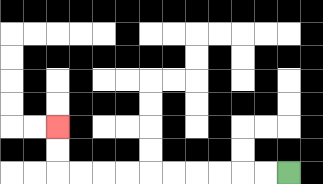{'start': '[12, 7]', 'end': '[2, 5]', 'path_directions': 'L,L,L,L,L,L,L,L,L,L,U,U', 'path_coordinates': '[[12, 7], [11, 7], [10, 7], [9, 7], [8, 7], [7, 7], [6, 7], [5, 7], [4, 7], [3, 7], [2, 7], [2, 6], [2, 5]]'}